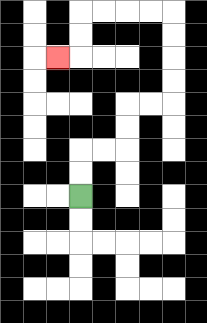{'start': '[3, 8]', 'end': '[2, 2]', 'path_directions': 'U,U,R,R,U,U,R,R,U,U,U,U,L,L,L,L,D,D,L', 'path_coordinates': '[[3, 8], [3, 7], [3, 6], [4, 6], [5, 6], [5, 5], [5, 4], [6, 4], [7, 4], [7, 3], [7, 2], [7, 1], [7, 0], [6, 0], [5, 0], [4, 0], [3, 0], [3, 1], [3, 2], [2, 2]]'}